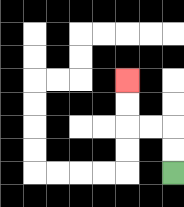{'start': '[7, 7]', 'end': '[5, 3]', 'path_directions': 'U,U,L,L,U,U', 'path_coordinates': '[[7, 7], [7, 6], [7, 5], [6, 5], [5, 5], [5, 4], [5, 3]]'}